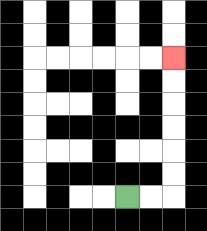{'start': '[5, 8]', 'end': '[7, 2]', 'path_directions': 'R,R,U,U,U,U,U,U', 'path_coordinates': '[[5, 8], [6, 8], [7, 8], [7, 7], [7, 6], [7, 5], [7, 4], [7, 3], [7, 2]]'}